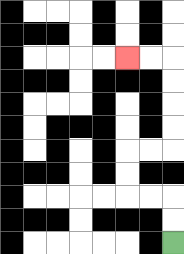{'start': '[7, 10]', 'end': '[5, 2]', 'path_directions': 'U,U,L,L,U,U,R,R,U,U,U,U,L,L', 'path_coordinates': '[[7, 10], [7, 9], [7, 8], [6, 8], [5, 8], [5, 7], [5, 6], [6, 6], [7, 6], [7, 5], [7, 4], [7, 3], [7, 2], [6, 2], [5, 2]]'}